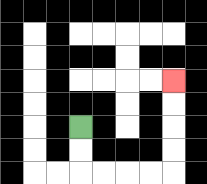{'start': '[3, 5]', 'end': '[7, 3]', 'path_directions': 'D,D,R,R,R,R,U,U,U,U', 'path_coordinates': '[[3, 5], [3, 6], [3, 7], [4, 7], [5, 7], [6, 7], [7, 7], [7, 6], [7, 5], [7, 4], [7, 3]]'}